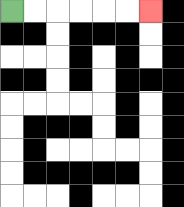{'start': '[0, 0]', 'end': '[6, 0]', 'path_directions': 'R,R,R,R,R,R', 'path_coordinates': '[[0, 0], [1, 0], [2, 0], [3, 0], [4, 0], [5, 0], [6, 0]]'}